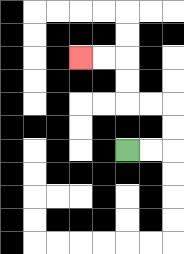{'start': '[5, 6]', 'end': '[3, 2]', 'path_directions': 'R,R,U,U,L,L,U,U,L,L', 'path_coordinates': '[[5, 6], [6, 6], [7, 6], [7, 5], [7, 4], [6, 4], [5, 4], [5, 3], [5, 2], [4, 2], [3, 2]]'}